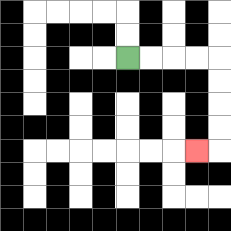{'start': '[5, 2]', 'end': '[8, 6]', 'path_directions': 'R,R,R,R,D,D,D,D,L', 'path_coordinates': '[[5, 2], [6, 2], [7, 2], [8, 2], [9, 2], [9, 3], [9, 4], [9, 5], [9, 6], [8, 6]]'}